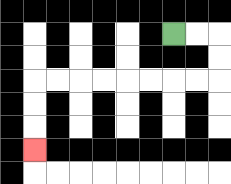{'start': '[7, 1]', 'end': '[1, 6]', 'path_directions': 'R,R,D,D,L,L,L,L,L,L,L,L,D,D,D', 'path_coordinates': '[[7, 1], [8, 1], [9, 1], [9, 2], [9, 3], [8, 3], [7, 3], [6, 3], [5, 3], [4, 3], [3, 3], [2, 3], [1, 3], [1, 4], [1, 5], [1, 6]]'}